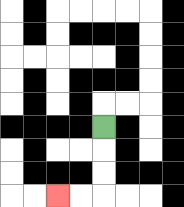{'start': '[4, 5]', 'end': '[2, 8]', 'path_directions': 'D,D,D,L,L', 'path_coordinates': '[[4, 5], [4, 6], [4, 7], [4, 8], [3, 8], [2, 8]]'}